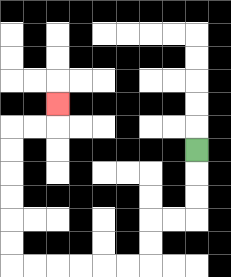{'start': '[8, 6]', 'end': '[2, 4]', 'path_directions': 'D,D,D,L,L,D,D,L,L,L,L,L,L,U,U,U,U,U,U,R,R,U', 'path_coordinates': '[[8, 6], [8, 7], [8, 8], [8, 9], [7, 9], [6, 9], [6, 10], [6, 11], [5, 11], [4, 11], [3, 11], [2, 11], [1, 11], [0, 11], [0, 10], [0, 9], [0, 8], [0, 7], [0, 6], [0, 5], [1, 5], [2, 5], [2, 4]]'}